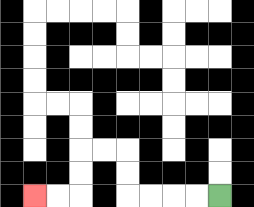{'start': '[9, 8]', 'end': '[1, 8]', 'path_directions': 'L,L,L,L,U,U,L,L,D,D,L,L', 'path_coordinates': '[[9, 8], [8, 8], [7, 8], [6, 8], [5, 8], [5, 7], [5, 6], [4, 6], [3, 6], [3, 7], [3, 8], [2, 8], [1, 8]]'}